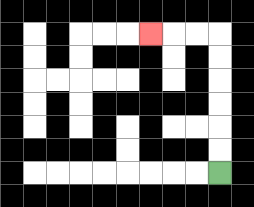{'start': '[9, 7]', 'end': '[6, 1]', 'path_directions': 'U,U,U,U,U,U,L,L,L', 'path_coordinates': '[[9, 7], [9, 6], [9, 5], [9, 4], [9, 3], [9, 2], [9, 1], [8, 1], [7, 1], [6, 1]]'}